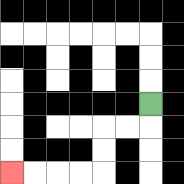{'start': '[6, 4]', 'end': '[0, 7]', 'path_directions': 'D,L,L,D,D,L,L,L,L', 'path_coordinates': '[[6, 4], [6, 5], [5, 5], [4, 5], [4, 6], [4, 7], [3, 7], [2, 7], [1, 7], [0, 7]]'}